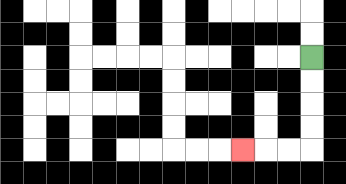{'start': '[13, 2]', 'end': '[10, 6]', 'path_directions': 'D,D,D,D,L,L,L', 'path_coordinates': '[[13, 2], [13, 3], [13, 4], [13, 5], [13, 6], [12, 6], [11, 6], [10, 6]]'}